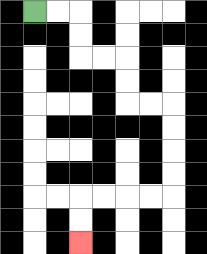{'start': '[1, 0]', 'end': '[3, 10]', 'path_directions': 'R,R,D,D,R,R,D,D,R,R,D,D,D,D,L,L,L,L,D,D', 'path_coordinates': '[[1, 0], [2, 0], [3, 0], [3, 1], [3, 2], [4, 2], [5, 2], [5, 3], [5, 4], [6, 4], [7, 4], [7, 5], [7, 6], [7, 7], [7, 8], [6, 8], [5, 8], [4, 8], [3, 8], [3, 9], [3, 10]]'}